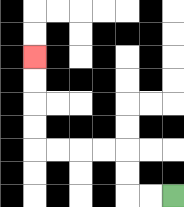{'start': '[7, 8]', 'end': '[1, 2]', 'path_directions': 'L,L,U,U,L,L,L,L,U,U,U,U', 'path_coordinates': '[[7, 8], [6, 8], [5, 8], [5, 7], [5, 6], [4, 6], [3, 6], [2, 6], [1, 6], [1, 5], [1, 4], [1, 3], [1, 2]]'}